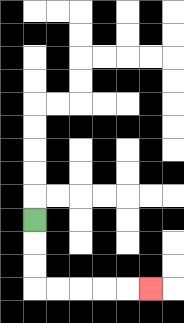{'start': '[1, 9]', 'end': '[6, 12]', 'path_directions': 'D,D,D,R,R,R,R,R', 'path_coordinates': '[[1, 9], [1, 10], [1, 11], [1, 12], [2, 12], [3, 12], [4, 12], [5, 12], [6, 12]]'}